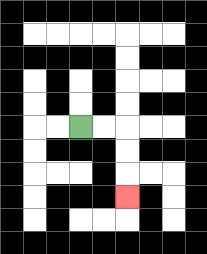{'start': '[3, 5]', 'end': '[5, 8]', 'path_directions': 'R,R,D,D,D', 'path_coordinates': '[[3, 5], [4, 5], [5, 5], [5, 6], [5, 7], [5, 8]]'}